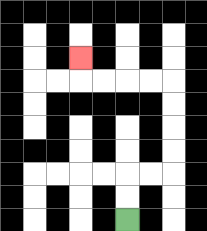{'start': '[5, 9]', 'end': '[3, 2]', 'path_directions': 'U,U,R,R,U,U,U,U,L,L,L,L,U', 'path_coordinates': '[[5, 9], [5, 8], [5, 7], [6, 7], [7, 7], [7, 6], [7, 5], [7, 4], [7, 3], [6, 3], [5, 3], [4, 3], [3, 3], [3, 2]]'}